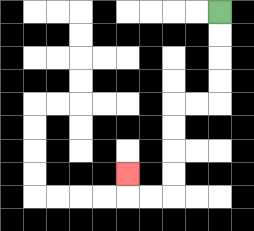{'start': '[9, 0]', 'end': '[5, 7]', 'path_directions': 'D,D,D,D,L,L,D,D,D,D,L,L,U', 'path_coordinates': '[[9, 0], [9, 1], [9, 2], [9, 3], [9, 4], [8, 4], [7, 4], [7, 5], [7, 6], [7, 7], [7, 8], [6, 8], [5, 8], [5, 7]]'}